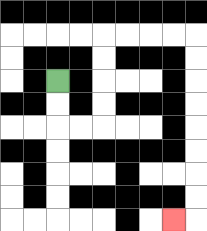{'start': '[2, 3]', 'end': '[7, 9]', 'path_directions': 'D,D,R,R,U,U,U,U,R,R,R,R,D,D,D,D,D,D,D,D,L', 'path_coordinates': '[[2, 3], [2, 4], [2, 5], [3, 5], [4, 5], [4, 4], [4, 3], [4, 2], [4, 1], [5, 1], [6, 1], [7, 1], [8, 1], [8, 2], [8, 3], [8, 4], [8, 5], [8, 6], [8, 7], [8, 8], [8, 9], [7, 9]]'}